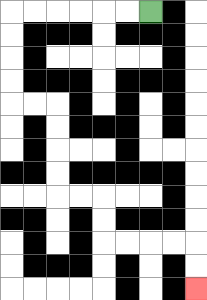{'start': '[6, 0]', 'end': '[8, 12]', 'path_directions': 'L,L,L,L,L,L,D,D,D,D,R,R,D,D,D,D,R,R,D,D,R,R,R,R,D,D', 'path_coordinates': '[[6, 0], [5, 0], [4, 0], [3, 0], [2, 0], [1, 0], [0, 0], [0, 1], [0, 2], [0, 3], [0, 4], [1, 4], [2, 4], [2, 5], [2, 6], [2, 7], [2, 8], [3, 8], [4, 8], [4, 9], [4, 10], [5, 10], [6, 10], [7, 10], [8, 10], [8, 11], [8, 12]]'}